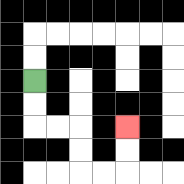{'start': '[1, 3]', 'end': '[5, 5]', 'path_directions': 'D,D,R,R,D,D,R,R,U,U', 'path_coordinates': '[[1, 3], [1, 4], [1, 5], [2, 5], [3, 5], [3, 6], [3, 7], [4, 7], [5, 7], [5, 6], [5, 5]]'}